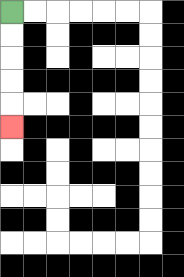{'start': '[0, 0]', 'end': '[0, 5]', 'path_directions': 'D,D,D,D,D', 'path_coordinates': '[[0, 0], [0, 1], [0, 2], [0, 3], [0, 4], [0, 5]]'}